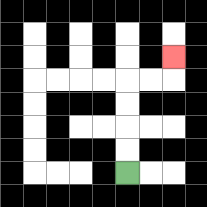{'start': '[5, 7]', 'end': '[7, 2]', 'path_directions': 'U,U,U,U,R,R,U', 'path_coordinates': '[[5, 7], [5, 6], [5, 5], [5, 4], [5, 3], [6, 3], [7, 3], [7, 2]]'}